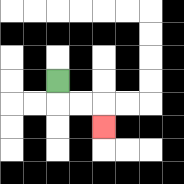{'start': '[2, 3]', 'end': '[4, 5]', 'path_directions': 'D,R,R,D', 'path_coordinates': '[[2, 3], [2, 4], [3, 4], [4, 4], [4, 5]]'}